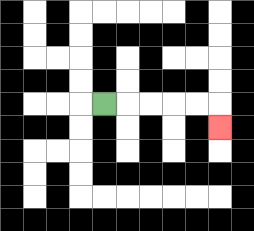{'start': '[4, 4]', 'end': '[9, 5]', 'path_directions': 'R,R,R,R,R,D', 'path_coordinates': '[[4, 4], [5, 4], [6, 4], [7, 4], [8, 4], [9, 4], [9, 5]]'}